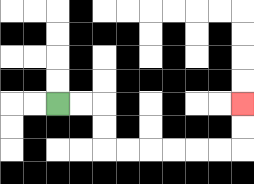{'start': '[2, 4]', 'end': '[10, 4]', 'path_directions': 'R,R,D,D,R,R,R,R,R,R,U,U', 'path_coordinates': '[[2, 4], [3, 4], [4, 4], [4, 5], [4, 6], [5, 6], [6, 6], [7, 6], [8, 6], [9, 6], [10, 6], [10, 5], [10, 4]]'}